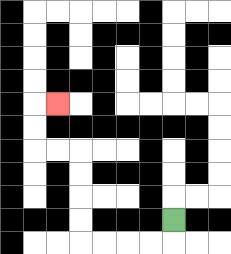{'start': '[7, 9]', 'end': '[2, 4]', 'path_directions': 'D,L,L,L,L,U,U,U,U,L,L,U,U,R', 'path_coordinates': '[[7, 9], [7, 10], [6, 10], [5, 10], [4, 10], [3, 10], [3, 9], [3, 8], [3, 7], [3, 6], [2, 6], [1, 6], [1, 5], [1, 4], [2, 4]]'}